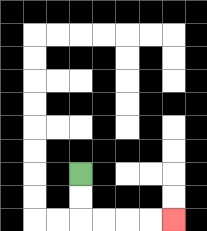{'start': '[3, 7]', 'end': '[7, 9]', 'path_directions': 'D,D,R,R,R,R', 'path_coordinates': '[[3, 7], [3, 8], [3, 9], [4, 9], [5, 9], [6, 9], [7, 9]]'}